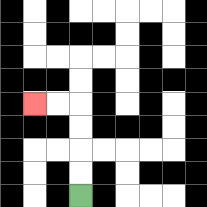{'start': '[3, 8]', 'end': '[1, 4]', 'path_directions': 'U,U,U,U,L,L', 'path_coordinates': '[[3, 8], [3, 7], [3, 6], [3, 5], [3, 4], [2, 4], [1, 4]]'}